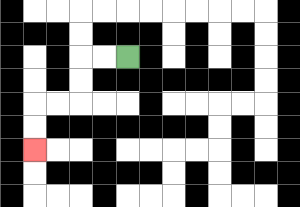{'start': '[5, 2]', 'end': '[1, 6]', 'path_directions': 'L,L,D,D,L,L,D,D', 'path_coordinates': '[[5, 2], [4, 2], [3, 2], [3, 3], [3, 4], [2, 4], [1, 4], [1, 5], [1, 6]]'}